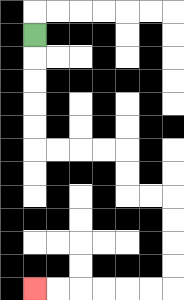{'start': '[1, 1]', 'end': '[1, 12]', 'path_directions': 'D,D,D,D,D,R,R,R,R,D,D,R,R,D,D,D,D,L,L,L,L,L,L', 'path_coordinates': '[[1, 1], [1, 2], [1, 3], [1, 4], [1, 5], [1, 6], [2, 6], [3, 6], [4, 6], [5, 6], [5, 7], [5, 8], [6, 8], [7, 8], [7, 9], [7, 10], [7, 11], [7, 12], [6, 12], [5, 12], [4, 12], [3, 12], [2, 12], [1, 12]]'}